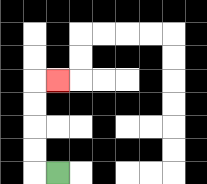{'start': '[2, 7]', 'end': '[2, 3]', 'path_directions': 'L,U,U,U,U,R', 'path_coordinates': '[[2, 7], [1, 7], [1, 6], [1, 5], [1, 4], [1, 3], [2, 3]]'}